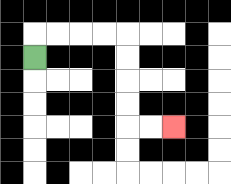{'start': '[1, 2]', 'end': '[7, 5]', 'path_directions': 'U,R,R,R,R,D,D,D,D,R,R', 'path_coordinates': '[[1, 2], [1, 1], [2, 1], [3, 1], [4, 1], [5, 1], [5, 2], [5, 3], [5, 4], [5, 5], [6, 5], [7, 5]]'}